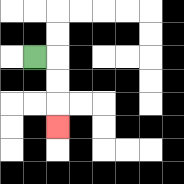{'start': '[1, 2]', 'end': '[2, 5]', 'path_directions': 'R,D,D,D', 'path_coordinates': '[[1, 2], [2, 2], [2, 3], [2, 4], [2, 5]]'}